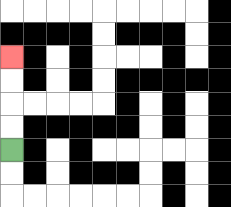{'start': '[0, 6]', 'end': '[0, 2]', 'path_directions': 'U,U,U,U', 'path_coordinates': '[[0, 6], [0, 5], [0, 4], [0, 3], [0, 2]]'}